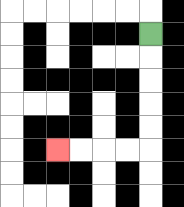{'start': '[6, 1]', 'end': '[2, 6]', 'path_directions': 'D,D,D,D,D,L,L,L,L', 'path_coordinates': '[[6, 1], [6, 2], [6, 3], [6, 4], [6, 5], [6, 6], [5, 6], [4, 6], [3, 6], [2, 6]]'}